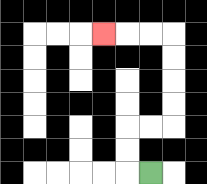{'start': '[6, 7]', 'end': '[4, 1]', 'path_directions': 'L,U,U,R,R,U,U,U,U,L,L,L', 'path_coordinates': '[[6, 7], [5, 7], [5, 6], [5, 5], [6, 5], [7, 5], [7, 4], [7, 3], [7, 2], [7, 1], [6, 1], [5, 1], [4, 1]]'}